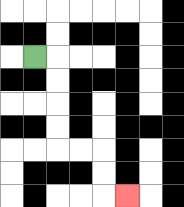{'start': '[1, 2]', 'end': '[5, 8]', 'path_directions': 'R,D,D,D,D,R,R,D,D,R', 'path_coordinates': '[[1, 2], [2, 2], [2, 3], [2, 4], [2, 5], [2, 6], [3, 6], [4, 6], [4, 7], [4, 8], [5, 8]]'}